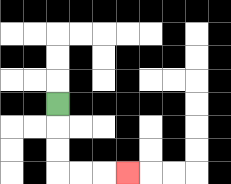{'start': '[2, 4]', 'end': '[5, 7]', 'path_directions': 'D,D,D,R,R,R', 'path_coordinates': '[[2, 4], [2, 5], [2, 6], [2, 7], [3, 7], [4, 7], [5, 7]]'}